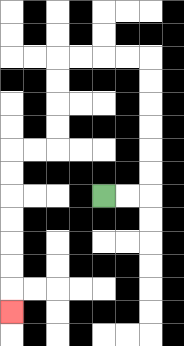{'start': '[4, 8]', 'end': '[0, 13]', 'path_directions': 'R,R,U,U,U,U,U,U,L,L,L,L,D,D,D,D,L,L,D,D,D,D,D,D,D', 'path_coordinates': '[[4, 8], [5, 8], [6, 8], [6, 7], [6, 6], [6, 5], [6, 4], [6, 3], [6, 2], [5, 2], [4, 2], [3, 2], [2, 2], [2, 3], [2, 4], [2, 5], [2, 6], [1, 6], [0, 6], [0, 7], [0, 8], [0, 9], [0, 10], [0, 11], [0, 12], [0, 13]]'}